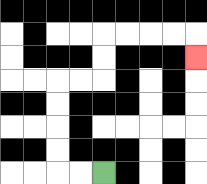{'start': '[4, 7]', 'end': '[8, 2]', 'path_directions': 'L,L,U,U,U,U,R,R,U,U,R,R,R,R,D', 'path_coordinates': '[[4, 7], [3, 7], [2, 7], [2, 6], [2, 5], [2, 4], [2, 3], [3, 3], [4, 3], [4, 2], [4, 1], [5, 1], [6, 1], [7, 1], [8, 1], [8, 2]]'}